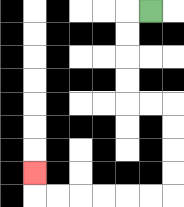{'start': '[6, 0]', 'end': '[1, 7]', 'path_directions': 'L,D,D,D,D,R,R,D,D,D,D,L,L,L,L,L,L,U', 'path_coordinates': '[[6, 0], [5, 0], [5, 1], [5, 2], [5, 3], [5, 4], [6, 4], [7, 4], [7, 5], [7, 6], [7, 7], [7, 8], [6, 8], [5, 8], [4, 8], [3, 8], [2, 8], [1, 8], [1, 7]]'}